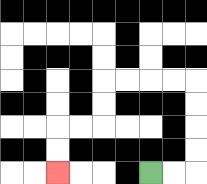{'start': '[6, 7]', 'end': '[2, 7]', 'path_directions': 'R,R,U,U,U,U,L,L,L,L,D,D,L,L,D,D', 'path_coordinates': '[[6, 7], [7, 7], [8, 7], [8, 6], [8, 5], [8, 4], [8, 3], [7, 3], [6, 3], [5, 3], [4, 3], [4, 4], [4, 5], [3, 5], [2, 5], [2, 6], [2, 7]]'}